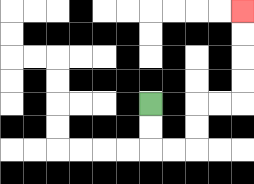{'start': '[6, 4]', 'end': '[10, 0]', 'path_directions': 'D,D,R,R,U,U,R,R,U,U,U,U', 'path_coordinates': '[[6, 4], [6, 5], [6, 6], [7, 6], [8, 6], [8, 5], [8, 4], [9, 4], [10, 4], [10, 3], [10, 2], [10, 1], [10, 0]]'}